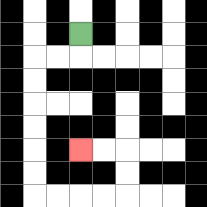{'start': '[3, 1]', 'end': '[3, 6]', 'path_directions': 'D,L,L,D,D,D,D,D,D,R,R,R,R,U,U,L,L', 'path_coordinates': '[[3, 1], [3, 2], [2, 2], [1, 2], [1, 3], [1, 4], [1, 5], [1, 6], [1, 7], [1, 8], [2, 8], [3, 8], [4, 8], [5, 8], [5, 7], [5, 6], [4, 6], [3, 6]]'}